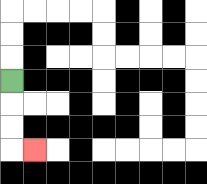{'start': '[0, 3]', 'end': '[1, 6]', 'path_directions': 'D,D,D,R', 'path_coordinates': '[[0, 3], [0, 4], [0, 5], [0, 6], [1, 6]]'}